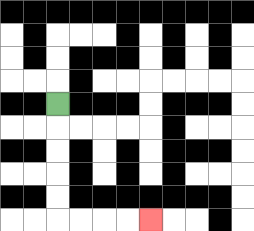{'start': '[2, 4]', 'end': '[6, 9]', 'path_directions': 'D,D,D,D,D,R,R,R,R', 'path_coordinates': '[[2, 4], [2, 5], [2, 6], [2, 7], [2, 8], [2, 9], [3, 9], [4, 9], [5, 9], [6, 9]]'}